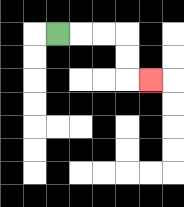{'start': '[2, 1]', 'end': '[6, 3]', 'path_directions': 'R,R,R,D,D,R', 'path_coordinates': '[[2, 1], [3, 1], [4, 1], [5, 1], [5, 2], [5, 3], [6, 3]]'}